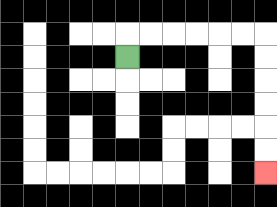{'start': '[5, 2]', 'end': '[11, 7]', 'path_directions': 'U,R,R,R,R,R,R,D,D,D,D,D,D', 'path_coordinates': '[[5, 2], [5, 1], [6, 1], [7, 1], [8, 1], [9, 1], [10, 1], [11, 1], [11, 2], [11, 3], [11, 4], [11, 5], [11, 6], [11, 7]]'}